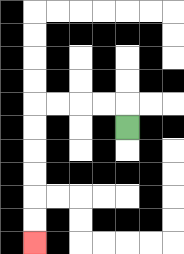{'start': '[5, 5]', 'end': '[1, 10]', 'path_directions': 'U,L,L,L,L,D,D,D,D,D,D', 'path_coordinates': '[[5, 5], [5, 4], [4, 4], [3, 4], [2, 4], [1, 4], [1, 5], [1, 6], [1, 7], [1, 8], [1, 9], [1, 10]]'}